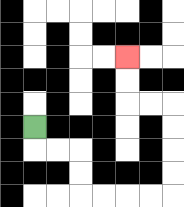{'start': '[1, 5]', 'end': '[5, 2]', 'path_directions': 'D,R,R,D,D,R,R,R,R,U,U,U,U,L,L,U,U', 'path_coordinates': '[[1, 5], [1, 6], [2, 6], [3, 6], [3, 7], [3, 8], [4, 8], [5, 8], [6, 8], [7, 8], [7, 7], [7, 6], [7, 5], [7, 4], [6, 4], [5, 4], [5, 3], [5, 2]]'}